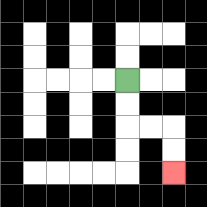{'start': '[5, 3]', 'end': '[7, 7]', 'path_directions': 'D,D,R,R,D,D', 'path_coordinates': '[[5, 3], [5, 4], [5, 5], [6, 5], [7, 5], [7, 6], [7, 7]]'}